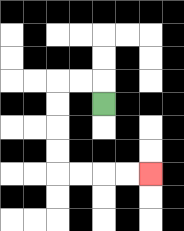{'start': '[4, 4]', 'end': '[6, 7]', 'path_directions': 'U,L,L,D,D,D,D,R,R,R,R', 'path_coordinates': '[[4, 4], [4, 3], [3, 3], [2, 3], [2, 4], [2, 5], [2, 6], [2, 7], [3, 7], [4, 7], [5, 7], [6, 7]]'}